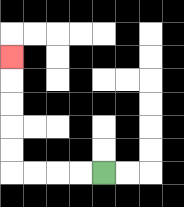{'start': '[4, 7]', 'end': '[0, 2]', 'path_directions': 'L,L,L,L,U,U,U,U,U', 'path_coordinates': '[[4, 7], [3, 7], [2, 7], [1, 7], [0, 7], [0, 6], [0, 5], [0, 4], [0, 3], [0, 2]]'}